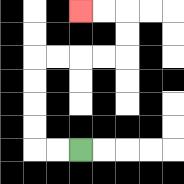{'start': '[3, 6]', 'end': '[3, 0]', 'path_directions': 'L,L,U,U,U,U,R,R,R,R,U,U,L,L', 'path_coordinates': '[[3, 6], [2, 6], [1, 6], [1, 5], [1, 4], [1, 3], [1, 2], [2, 2], [3, 2], [4, 2], [5, 2], [5, 1], [5, 0], [4, 0], [3, 0]]'}